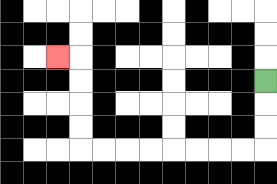{'start': '[11, 3]', 'end': '[2, 2]', 'path_directions': 'D,D,D,L,L,L,L,L,L,L,L,U,U,U,U,L', 'path_coordinates': '[[11, 3], [11, 4], [11, 5], [11, 6], [10, 6], [9, 6], [8, 6], [7, 6], [6, 6], [5, 6], [4, 6], [3, 6], [3, 5], [3, 4], [3, 3], [3, 2], [2, 2]]'}